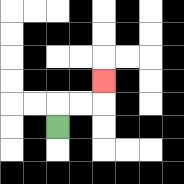{'start': '[2, 5]', 'end': '[4, 3]', 'path_directions': 'U,R,R,U', 'path_coordinates': '[[2, 5], [2, 4], [3, 4], [4, 4], [4, 3]]'}